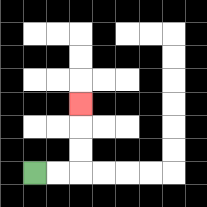{'start': '[1, 7]', 'end': '[3, 4]', 'path_directions': 'R,R,U,U,U', 'path_coordinates': '[[1, 7], [2, 7], [3, 7], [3, 6], [3, 5], [3, 4]]'}